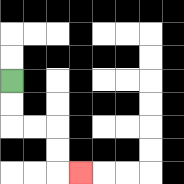{'start': '[0, 3]', 'end': '[3, 7]', 'path_directions': 'D,D,R,R,D,D,R', 'path_coordinates': '[[0, 3], [0, 4], [0, 5], [1, 5], [2, 5], [2, 6], [2, 7], [3, 7]]'}